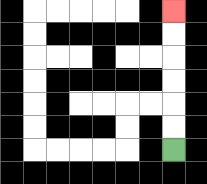{'start': '[7, 6]', 'end': '[7, 0]', 'path_directions': 'U,U,U,U,U,U', 'path_coordinates': '[[7, 6], [7, 5], [7, 4], [7, 3], [7, 2], [7, 1], [7, 0]]'}